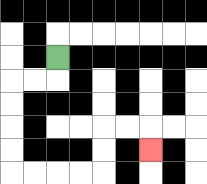{'start': '[2, 2]', 'end': '[6, 6]', 'path_directions': 'D,L,L,D,D,D,D,R,R,R,R,U,U,R,R,D', 'path_coordinates': '[[2, 2], [2, 3], [1, 3], [0, 3], [0, 4], [0, 5], [0, 6], [0, 7], [1, 7], [2, 7], [3, 7], [4, 7], [4, 6], [4, 5], [5, 5], [6, 5], [6, 6]]'}